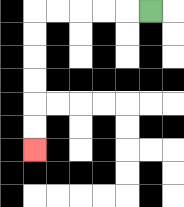{'start': '[6, 0]', 'end': '[1, 6]', 'path_directions': 'L,L,L,L,L,D,D,D,D,D,D', 'path_coordinates': '[[6, 0], [5, 0], [4, 0], [3, 0], [2, 0], [1, 0], [1, 1], [1, 2], [1, 3], [1, 4], [1, 5], [1, 6]]'}